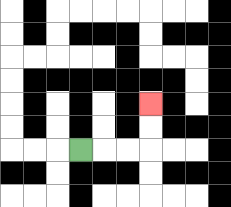{'start': '[3, 6]', 'end': '[6, 4]', 'path_directions': 'R,R,R,U,U', 'path_coordinates': '[[3, 6], [4, 6], [5, 6], [6, 6], [6, 5], [6, 4]]'}